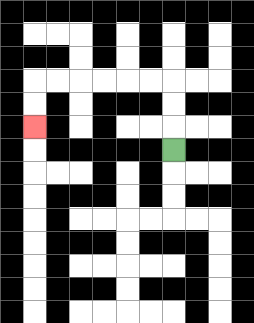{'start': '[7, 6]', 'end': '[1, 5]', 'path_directions': 'U,U,U,L,L,L,L,L,L,D,D', 'path_coordinates': '[[7, 6], [7, 5], [7, 4], [7, 3], [6, 3], [5, 3], [4, 3], [3, 3], [2, 3], [1, 3], [1, 4], [1, 5]]'}